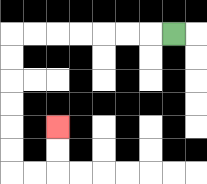{'start': '[7, 1]', 'end': '[2, 5]', 'path_directions': 'L,L,L,L,L,L,L,D,D,D,D,D,D,R,R,U,U', 'path_coordinates': '[[7, 1], [6, 1], [5, 1], [4, 1], [3, 1], [2, 1], [1, 1], [0, 1], [0, 2], [0, 3], [0, 4], [0, 5], [0, 6], [0, 7], [1, 7], [2, 7], [2, 6], [2, 5]]'}